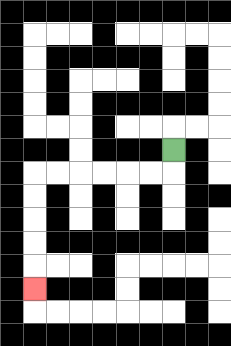{'start': '[7, 6]', 'end': '[1, 12]', 'path_directions': 'D,L,L,L,L,L,L,D,D,D,D,D', 'path_coordinates': '[[7, 6], [7, 7], [6, 7], [5, 7], [4, 7], [3, 7], [2, 7], [1, 7], [1, 8], [1, 9], [1, 10], [1, 11], [1, 12]]'}